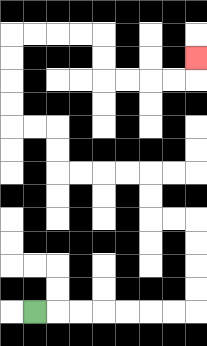{'start': '[1, 13]', 'end': '[8, 2]', 'path_directions': 'R,R,R,R,R,R,R,U,U,U,U,L,L,U,U,L,L,L,L,U,U,L,L,U,U,U,U,R,R,R,R,D,D,R,R,R,R,U', 'path_coordinates': '[[1, 13], [2, 13], [3, 13], [4, 13], [5, 13], [6, 13], [7, 13], [8, 13], [8, 12], [8, 11], [8, 10], [8, 9], [7, 9], [6, 9], [6, 8], [6, 7], [5, 7], [4, 7], [3, 7], [2, 7], [2, 6], [2, 5], [1, 5], [0, 5], [0, 4], [0, 3], [0, 2], [0, 1], [1, 1], [2, 1], [3, 1], [4, 1], [4, 2], [4, 3], [5, 3], [6, 3], [7, 3], [8, 3], [8, 2]]'}